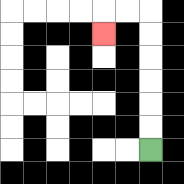{'start': '[6, 6]', 'end': '[4, 1]', 'path_directions': 'U,U,U,U,U,U,L,L,D', 'path_coordinates': '[[6, 6], [6, 5], [6, 4], [6, 3], [6, 2], [6, 1], [6, 0], [5, 0], [4, 0], [4, 1]]'}